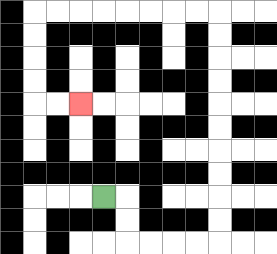{'start': '[4, 8]', 'end': '[3, 4]', 'path_directions': 'R,D,D,R,R,R,R,U,U,U,U,U,U,U,U,U,U,L,L,L,L,L,L,L,L,D,D,D,D,R,R', 'path_coordinates': '[[4, 8], [5, 8], [5, 9], [5, 10], [6, 10], [7, 10], [8, 10], [9, 10], [9, 9], [9, 8], [9, 7], [9, 6], [9, 5], [9, 4], [9, 3], [9, 2], [9, 1], [9, 0], [8, 0], [7, 0], [6, 0], [5, 0], [4, 0], [3, 0], [2, 0], [1, 0], [1, 1], [1, 2], [1, 3], [1, 4], [2, 4], [3, 4]]'}